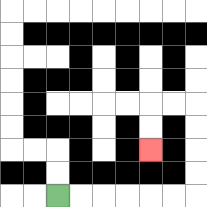{'start': '[2, 8]', 'end': '[6, 6]', 'path_directions': 'R,R,R,R,R,R,U,U,U,U,L,L,D,D', 'path_coordinates': '[[2, 8], [3, 8], [4, 8], [5, 8], [6, 8], [7, 8], [8, 8], [8, 7], [8, 6], [8, 5], [8, 4], [7, 4], [6, 4], [6, 5], [6, 6]]'}